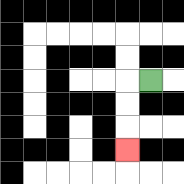{'start': '[6, 3]', 'end': '[5, 6]', 'path_directions': 'L,D,D,D', 'path_coordinates': '[[6, 3], [5, 3], [5, 4], [5, 5], [5, 6]]'}